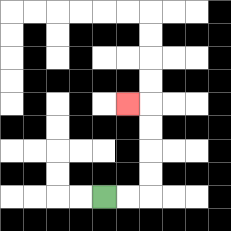{'start': '[4, 8]', 'end': '[5, 4]', 'path_directions': 'R,R,U,U,U,U,L', 'path_coordinates': '[[4, 8], [5, 8], [6, 8], [6, 7], [6, 6], [6, 5], [6, 4], [5, 4]]'}